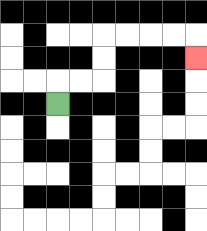{'start': '[2, 4]', 'end': '[8, 2]', 'path_directions': 'U,R,R,U,U,R,R,R,R,D', 'path_coordinates': '[[2, 4], [2, 3], [3, 3], [4, 3], [4, 2], [4, 1], [5, 1], [6, 1], [7, 1], [8, 1], [8, 2]]'}